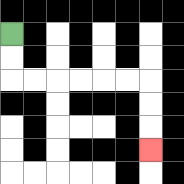{'start': '[0, 1]', 'end': '[6, 6]', 'path_directions': 'D,D,R,R,R,R,R,R,D,D,D', 'path_coordinates': '[[0, 1], [0, 2], [0, 3], [1, 3], [2, 3], [3, 3], [4, 3], [5, 3], [6, 3], [6, 4], [6, 5], [6, 6]]'}